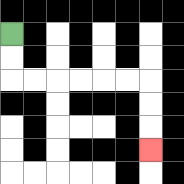{'start': '[0, 1]', 'end': '[6, 6]', 'path_directions': 'D,D,R,R,R,R,R,R,D,D,D', 'path_coordinates': '[[0, 1], [0, 2], [0, 3], [1, 3], [2, 3], [3, 3], [4, 3], [5, 3], [6, 3], [6, 4], [6, 5], [6, 6]]'}